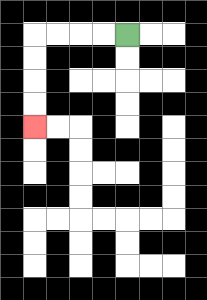{'start': '[5, 1]', 'end': '[1, 5]', 'path_directions': 'L,L,L,L,D,D,D,D', 'path_coordinates': '[[5, 1], [4, 1], [3, 1], [2, 1], [1, 1], [1, 2], [1, 3], [1, 4], [1, 5]]'}